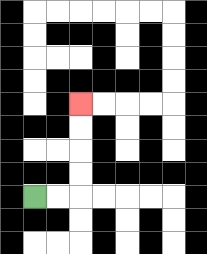{'start': '[1, 8]', 'end': '[3, 4]', 'path_directions': 'R,R,U,U,U,U', 'path_coordinates': '[[1, 8], [2, 8], [3, 8], [3, 7], [3, 6], [3, 5], [3, 4]]'}